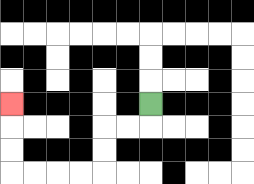{'start': '[6, 4]', 'end': '[0, 4]', 'path_directions': 'D,L,L,D,D,L,L,L,L,U,U,U', 'path_coordinates': '[[6, 4], [6, 5], [5, 5], [4, 5], [4, 6], [4, 7], [3, 7], [2, 7], [1, 7], [0, 7], [0, 6], [0, 5], [0, 4]]'}